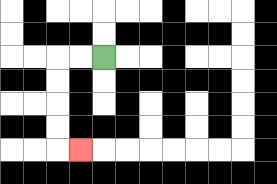{'start': '[4, 2]', 'end': '[3, 6]', 'path_directions': 'L,L,D,D,D,D,R', 'path_coordinates': '[[4, 2], [3, 2], [2, 2], [2, 3], [2, 4], [2, 5], [2, 6], [3, 6]]'}